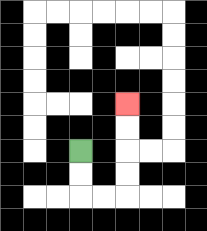{'start': '[3, 6]', 'end': '[5, 4]', 'path_directions': 'D,D,R,R,U,U,U,U', 'path_coordinates': '[[3, 6], [3, 7], [3, 8], [4, 8], [5, 8], [5, 7], [5, 6], [5, 5], [5, 4]]'}